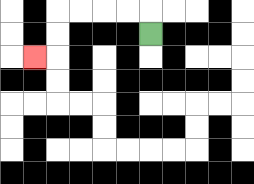{'start': '[6, 1]', 'end': '[1, 2]', 'path_directions': 'U,L,L,L,L,D,D,L', 'path_coordinates': '[[6, 1], [6, 0], [5, 0], [4, 0], [3, 0], [2, 0], [2, 1], [2, 2], [1, 2]]'}